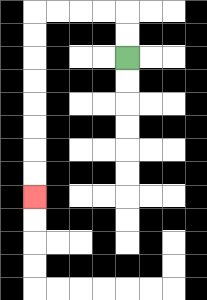{'start': '[5, 2]', 'end': '[1, 8]', 'path_directions': 'U,U,L,L,L,L,D,D,D,D,D,D,D,D', 'path_coordinates': '[[5, 2], [5, 1], [5, 0], [4, 0], [3, 0], [2, 0], [1, 0], [1, 1], [1, 2], [1, 3], [1, 4], [1, 5], [1, 6], [1, 7], [1, 8]]'}